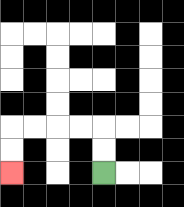{'start': '[4, 7]', 'end': '[0, 7]', 'path_directions': 'U,U,L,L,L,L,D,D', 'path_coordinates': '[[4, 7], [4, 6], [4, 5], [3, 5], [2, 5], [1, 5], [0, 5], [0, 6], [0, 7]]'}